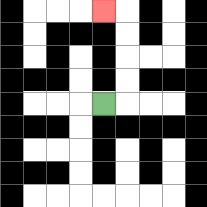{'start': '[4, 4]', 'end': '[4, 0]', 'path_directions': 'R,U,U,U,U,L', 'path_coordinates': '[[4, 4], [5, 4], [5, 3], [5, 2], [5, 1], [5, 0], [4, 0]]'}